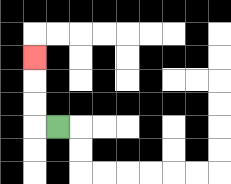{'start': '[2, 5]', 'end': '[1, 2]', 'path_directions': 'L,U,U,U', 'path_coordinates': '[[2, 5], [1, 5], [1, 4], [1, 3], [1, 2]]'}